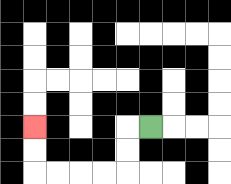{'start': '[6, 5]', 'end': '[1, 5]', 'path_directions': 'L,D,D,L,L,L,L,U,U', 'path_coordinates': '[[6, 5], [5, 5], [5, 6], [5, 7], [4, 7], [3, 7], [2, 7], [1, 7], [1, 6], [1, 5]]'}